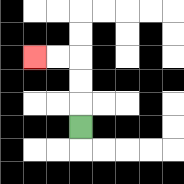{'start': '[3, 5]', 'end': '[1, 2]', 'path_directions': 'U,U,U,L,L', 'path_coordinates': '[[3, 5], [3, 4], [3, 3], [3, 2], [2, 2], [1, 2]]'}